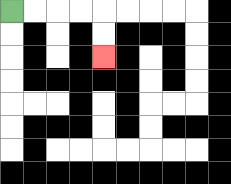{'start': '[0, 0]', 'end': '[4, 2]', 'path_directions': 'R,R,R,R,D,D', 'path_coordinates': '[[0, 0], [1, 0], [2, 0], [3, 0], [4, 0], [4, 1], [4, 2]]'}